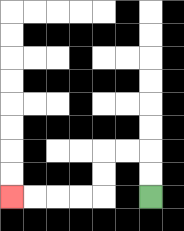{'start': '[6, 8]', 'end': '[0, 8]', 'path_directions': 'U,U,L,L,D,D,L,L,L,L', 'path_coordinates': '[[6, 8], [6, 7], [6, 6], [5, 6], [4, 6], [4, 7], [4, 8], [3, 8], [2, 8], [1, 8], [0, 8]]'}